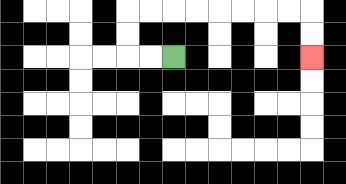{'start': '[7, 2]', 'end': '[13, 2]', 'path_directions': 'L,L,U,U,R,R,R,R,R,R,R,R,D,D', 'path_coordinates': '[[7, 2], [6, 2], [5, 2], [5, 1], [5, 0], [6, 0], [7, 0], [8, 0], [9, 0], [10, 0], [11, 0], [12, 0], [13, 0], [13, 1], [13, 2]]'}